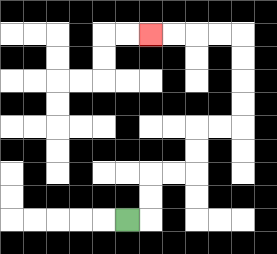{'start': '[5, 9]', 'end': '[6, 1]', 'path_directions': 'R,U,U,R,R,U,U,R,R,U,U,U,U,L,L,L,L', 'path_coordinates': '[[5, 9], [6, 9], [6, 8], [6, 7], [7, 7], [8, 7], [8, 6], [8, 5], [9, 5], [10, 5], [10, 4], [10, 3], [10, 2], [10, 1], [9, 1], [8, 1], [7, 1], [6, 1]]'}